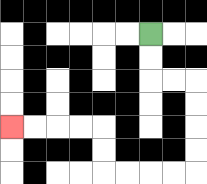{'start': '[6, 1]', 'end': '[0, 5]', 'path_directions': 'D,D,R,R,D,D,D,D,L,L,L,L,U,U,L,L,L,L', 'path_coordinates': '[[6, 1], [6, 2], [6, 3], [7, 3], [8, 3], [8, 4], [8, 5], [8, 6], [8, 7], [7, 7], [6, 7], [5, 7], [4, 7], [4, 6], [4, 5], [3, 5], [2, 5], [1, 5], [0, 5]]'}